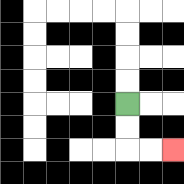{'start': '[5, 4]', 'end': '[7, 6]', 'path_directions': 'D,D,R,R', 'path_coordinates': '[[5, 4], [5, 5], [5, 6], [6, 6], [7, 6]]'}